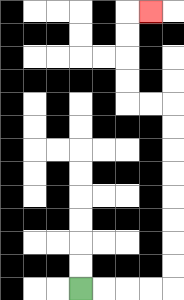{'start': '[3, 12]', 'end': '[6, 0]', 'path_directions': 'R,R,R,R,U,U,U,U,U,U,U,U,L,L,U,U,U,U,R', 'path_coordinates': '[[3, 12], [4, 12], [5, 12], [6, 12], [7, 12], [7, 11], [7, 10], [7, 9], [7, 8], [7, 7], [7, 6], [7, 5], [7, 4], [6, 4], [5, 4], [5, 3], [5, 2], [5, 1], [5, 0], [6, 0]]'}